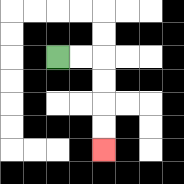{'start': '[2, 2]', 'end': '[4, 6]', 'path_directions': 'R,R,D,D,D,D', 'path_coordinates': '[[2, 2], [3, 2], [4, 2], [4, 3], [4, 4], [4, 5], [4, 6]]'}